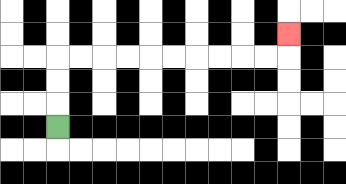{'start': '[2, 5]', 'end': '[12, 1]', 'path_directions': 'U,U,U,R,R,R,R,R,R,R,R,R,R,U', 'path_coordinates': '[[2, 5], [2, 4], [2, 3], [2, 2], [3, 2], [4, 2], [5, 2], [6, 2], [7, 2], [8, 2], [9, 2], [10, 2], [11, 2], [12, 2], [12, 1]]'}